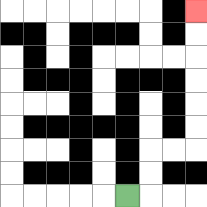{'start': '[5, 8]', 'end': '[8, 0]', 'path_directions': 'R,U,U,R,R,U,U,U,U,U,U', 'path_coordinates': '[[5, 8], [6, 8], [6, 7], [6, 6], [7, 6], [8, 6], [8, 5], [8, 4], [8, 3], [8, 2], [8, 1], [8, 0]]'}